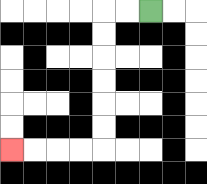{'start': '[6, 0]', 'end': '[0, 6]', 'path_directions': 'L,L,D,D,D,D,D,D,L,L,L,L', 'path_coordinates': '[[6, 0], [5, 0], [4, 0], [4, 1], [4, 2], [4, 3], [4, 4], [4, 5], [4, 6], [3, 6], [2, 6], [1, 6], [0, 6]]'}